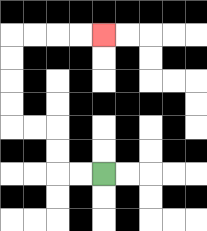{'start': '[4, 7]', 'end': '[4, 1]', 'path_directions': 'L,L,U,U,L,L,U,U,U,U,R,R,R,R', 'path_coordinates': '[[4, 7], [3, 7], [2, 7], [2, 6], [2, 5], [1, 5], [0, 5], [0, 4], [0, 3], [0, 2], [0, 1], [1, 1], [2, 1], [3, 1], [4, 1]]'}